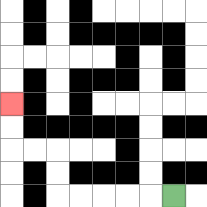{'start': '[7, 8]', 'end': '[0, 4]', 'path_directions': 'L,L,L,L,L,U,U,L,L,U,U', 'path_coordinates': '[[7, 8], [6, 8], [5, 8], [4, 8], [3, 8], [2, 8], [2, 7], [2, 6], [1, 6], [0, 6], [0, 5], [0, 4]]'}